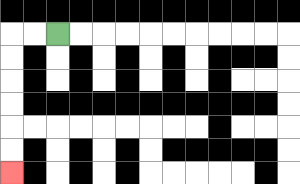{'start': '[2, 1]', 'end': '[0, 7]', 'path_directions': 'L,L,D,D,D,D,D,D', 'path_coordinates': '[[2, 1], [1, 1], [0, 1], [0, 2], [0, 3], [0, 4], [0, 5], [0, 6], [0, 7]]'}